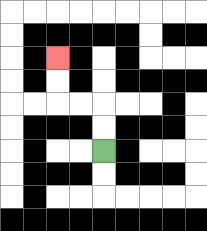{'start': '[4, 6]', 'end': '[2, 2]', 'path_directions': 'U,U,L,L,U,U', 'path_coordinates': '[[4, 6], [4, 5], [4, 4], [3, 4], [2, 4], [2, 3], [2, 2]]'}